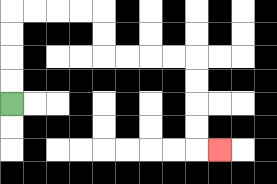{'start': '[0, 4]', 'end': '[9, 6]', 'path_directions': 'U,U,U,U,R,R,R,R,D,D,R,R,R,R,D,D,D,D,R', 'path_coordinates': '[[0, 4], [0, 3], [0, 2], [0, 1], [0, 0], [1, 0], [2, 0], [3, 0], [4, 0], [4, 1], [4, 2], [5, 2], [6, 2], [7, 2], [8, 2], [8, 3], [8, 4], [8, 5], [8, 6], [9, 6]]'}